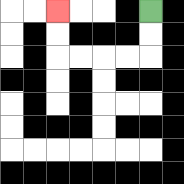{'start': '[6, 0]', 'end': '[2, 0]', 'path_directions': 'D,D,L,L,L,L,U,U', 'path_coordinates': '[[6, 0], [6, 1], [6, 2], [5, 2], [4, 2], [3, 2], [2, 2], [2, 1], [2, 0]]'}